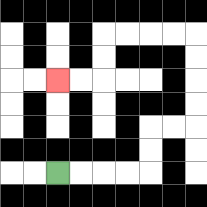{'start': '[2, 7]', 'end': '[2, 3]', 'path_directions': 'R,R,R,R,U,U,R,R,U,U,U,U,L,L,L,L,D,D,L,L', 'path_coordinates': '[[2, 7], [3, 7], [4, 7], [5, 7], [6, 7], [6, 6], [6, 5], [7, 5], [8, 5], [8, 4], [8, 3], [8, 2], [8, 1], [7, 1], [6, 1], [5, 1], [4, 1], [4, 2], [4, 3], [3, 3], [2, 3]]'}